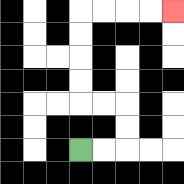{'start': '[3, 6]', 'end': '[7, 0]', 'path_directions': 'R,R,U,U,L,L,U,U,U,U,R,R,R,R', 'path_coordinates': '[[3, 6], [4, 6], [5, 6], [5, 5], [5, 4], [4, 4], [3, 4], [3, 3], [3, 2], [3, 1], [3, 0], [4, 0], [5, 0], [6, 0], [7, 0]]'}